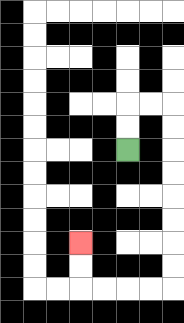{'start': '[5, 6]', 'end': '[3, 10]', 'path_directions': 'U,U,R,R,D,D,D,D,D,D,D,D,L,L,L,L,U,U', 'path_coordinates': '[[5, 6], [5, 5], [5, 4], [6, 4], [7, 4], [7, 5], [7, 6], [7, 7], [7, 8], [7, 9], [7, 10], [7, 11], [7, 12], [6, 12], [5, 12], [4, 12], [3, 12], [3, 11], [3, 10]]'}